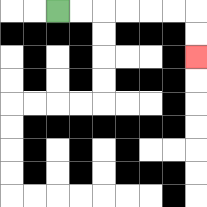{'start': '[2, 0]', 'end': '[8, 2]', 'path_directions': 'R,R,R,R,R,R,D,D', 'path_coordinates': '[[2, 0], [3, 0], [4, 0], [5, 0], [6, 0], [7, 0], [8, 0], [8, 1], [8, 2]]'}